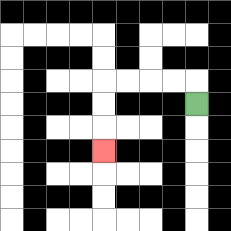{'start': '[8, 4]', 'end': '[4, 6]', 'path_directions': 'U,L,L,L,L,D,D,D', 'path_coordinates': '[[8, 4], [8, 3], [7, 3], [6, 3], [5, 3], [4, 3], [4, 4], [4, 5], [4, 6]]'}